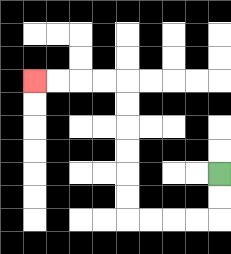{'start': '[9, 7]', 'end': '[1, 3]', 'path_directions': 'D,D,L,L,L,L,U,U,U,U,U,U,L,L,L,L', 'path_coordinates': '[[9, 7], [9, 8], [9, 9], [8, 9], [7, 9], [6, 9], [5, 9], [5, 8], [5, 7], [5, 6], [5, 5], [5, 4], [5, 3], [4, 3], [3, 3], [2, 3], [1, 3]]'}